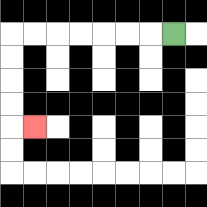{'start': '[7, 1]', 'end': '[1, 5]', 'path_directions': 'L,L,L,L,L,L,L,D,D,D,D,R', 'path_coordinates': '[[7, 1], [6, 1], [5, 1], [4, 1], [3, 1], [2, 1], [1, 1], [0, 1], [0, 2], [0, 3], [0, 4], [0, 5], [1, 5]]'}